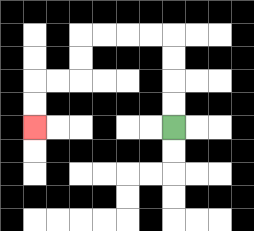{'start': '[7, 5]', 'end': '[1, 5]', 'path_directions': 'U,U,U,U,L,L,L,L,D,D,L,L,D,D', 'path_coordinates': '[[7, 5], [7, 4], [7, 3], [7, 2], [7, 1], [6, 1], [5, 1], [4, 1], [3, 1], [3, 2], [3, 3], [2, 3], [1, 3], [1, 4], [1, 5]]'}